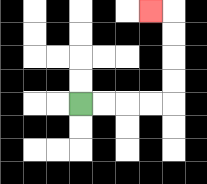{'start': '[3, 4]', 'end': '[6, 0]', 'path_directions': 'R,R,R,R,U,U,U,U,L', 'path_coordinates': '[[3, 4], [4, 4], [5, 4], [6, 4], [7, 4], [7, 3], [7, 2], [7, 1], [7, 0], [6, 0]]'}